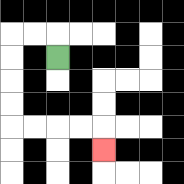{'start': '[2, 2]', 'end': '[4, 6]', 'path_directions': 'U,L,L,D,D,D,D,R,R,R,R,D', 'path_coordinates': '[[2, 2], [2, 1], [1, 1], [0, 1], [0, 2], [0, 3], [0, 4], [0, 5], [1, 5], [2, 5], [3, 5], [4, 5], [4, 6]]'}